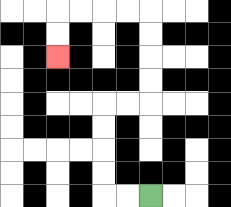{'start': '[6, 8]', 'end': '[2, 2]', 'path_directions': 'L,L,U,U,U,U,R,R,U,U,U,U,L,L,L,L,D,D', 'path_coordinates': '[[6, 8], [5, 8], [4, 8], [4, 7], [4, 6], [4, 5], [4, 4], [5, 4], [6, 4], [6, 3], [6, 2], [6, 1], [6, 0], [5, 0], [4, 0], [3, 0], [2, 0], [2, 1], [2, 2]]'}